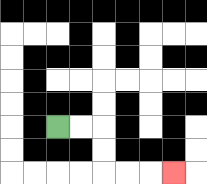{'start': '[2, 5]', 'end': '[7, 7]', 'path_directions': 'R,R,D,D,R,R,R', 'path_coordinates': '[[2, 5], [3, 5], [4, 5], [4, 6], [4, 7], [5, 7], [6, 7], [7, 7]]'}